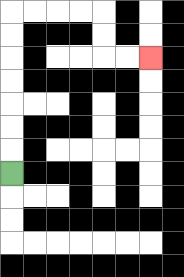{'start': '[0, 7]', 'end': '[6, 2]', 'path_directions': 'U,U,U,U,U,U,U,R,R,R,R,D,D,R,R', 'path_coordinates': '[[0, 7], [0, 6], [0, 5], [0, 4], [0, 3], [0, 2], [0, 1], [0, 0], [1, 0], [2, 0], [3, 0], [4, 0], [4, 1], [4, 2], [5, 2], [6, 2]]'}